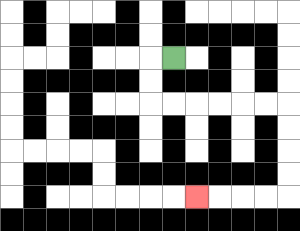{'start': '[7, 2]', 'end': '[8, 8]', 'path_directions': 'L,D,D,R,R,R,R,R,R,D,D,D,D,L,L,L,L', 'path_coordinates': '[[7, 2], [6, 2], [6, 3], [6, 4], [7, 4], [8, 4], [9, 4], [10, 4], [11, 4], [12, 4], [12, 5], [12, 6], [12, 7], [12, 8], [11, 8], [10, 8], [9, 8], [8, 8]]'}